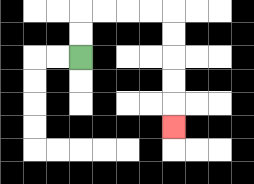{'start': '[3, 2]', 'end': '[7, 5]', 'path_directions': 'U,U,R,R,R,R,D,D,D,D,D', 'path_coordinates': '[[3, 2], [3, 1], [3, 0], [4, 0], [5, 0], [6, 0], [7, 0], [7, 1], [7, 2], [7, 3], [7, 4], [7, 5]]'}